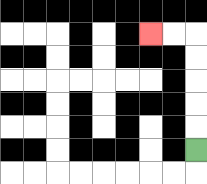{'start': '[8, 6]', 'end': '[6, 1]', 'path_directions': 'U,U,U,U,U,L,L', 'path_coordinates': '[[8, 6], [8, 5], [8, 4], [8, 3], [8, 2], [8, 1], [7, 1], [6, 1]]'}